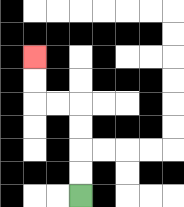{'start': '[3, 8]', 'end': '[1, 2]', 'path_directions': 'U,U,U,U,L,L,U,U', 'path_coordinates': '[[3, 8], [3, 7], [3, 6], [3, 5], [3, 4], [2, 4], [1, 4], [1, 3], [1, 2]]'}